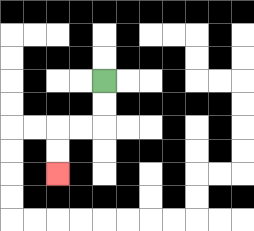{'start': '[4, 3]', 'end': '[2, 7]', 'path_directions': 'D,D,L,L,D,D', 'path_coordinates': '[[4, 3], [4, 4], [4, 5], [3, 5], [2, 5], [2, 6], [2, 7]]'}